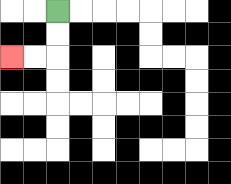{'start': '[2, 0]', 'end': '[0, 2]', 'path_directions': 'D,D,L,L', 'path_coordinates': '[[2, 0], [2, 1], [2, 2], [1, 2], [0, 2]]'}